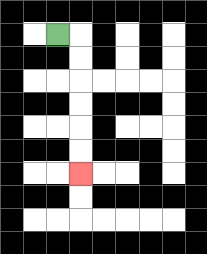{'start': '[2, 1]', 'end': '[3, 7]', 'path_directions': 'R,D,D,D,D,D,D', 'path_coordinates': '[[2, 1], [3, 1], [3, 2], [3, 3], [3, 4], [3, 5], [3, 6], [3, 7]]'}